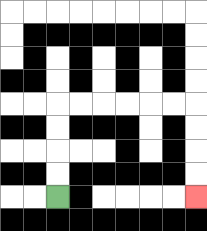{'start': '[2, 8]', 'end': '[8, 8]', 'path_directions': 'U,U,U,U,R,R,R,R,R,R,D,D,D,D', 'path_coordinates': '[[2, 8], [2, 7], [2, 6], [2, 5], [2, 4], [3, 4], [4, 4], [5, 4], [6, 4], [7, 4], [8, 4], [8, 5], [8, 6], [8, 7], [8, 8]]'}